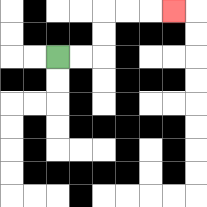{'start': '[2, 2]', 'end': '[7, 0]', 'path_directions': 'R,R,U,U,R,R,R', 'path_coordinates': '[[2, 2], [3, 2], [4, 2], [4, 1], [4, 0], [5, 0], [6, 0], [7, 0]]'}